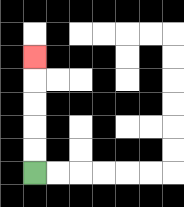{'start': '[1, 7]', 'end': '[1, 2]', 'path_directions': 'U,U,U,U,U', 'path_coordinates': '[[1, 7], [1, 6], [1, 5], [1, 4], [1, 3], [1, 2]]'}